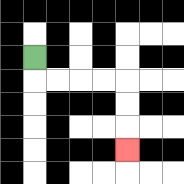{'start': '[1, 2]', 'end': '[5, 6]', 'path_directions': 'D,R,R,R,R,D,D,D', 'path_coordinates': '[[1, 2], [1, 3], [2, 3], [3, 3], [4, 3], [5, 3], [5, 4], [5, 5], [5, 6]]'}